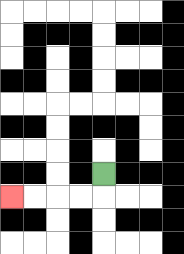{'start': '[4, 7]', 'end': '[0, 8]', 'path_directions': 'D,L,L,L,L', 'path_coordinates': '[[4, 7], [4, 8], [3, 8], [2, 8], [1, 8], [0, 8]]'}